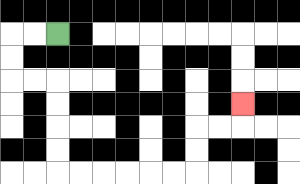{'start': '[2, 1]', 'end': '[10, 4]', 'path_directions': 'L,L,D,D,R,R,D,D,D,D,R,R,R,R,R,R,U,U,R,R,U', 'path_coordinates': '[[2, 1], [1, 1], [0, 1], [0, 2], [0, 3], [1, 3], [2, 3], [2, 4], [2, 5], [2, 6], [2, 7], [3, 7], [4, 7], [5, 7], [6, 7], [7, 7], [8, 7], [8, 6], [8, 5], [9, 5], [10, 5], [10, 4]]'}